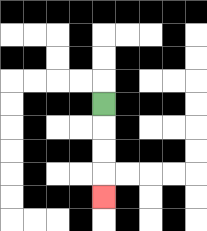{'start': '[4, 4]', 'end': '[4, 8]', 'path_directions': 'D,D,D,D', 'path_coordinates': '[[4, 4], [4, 5], [4, 6], [4, 7], [4, 8]]'}